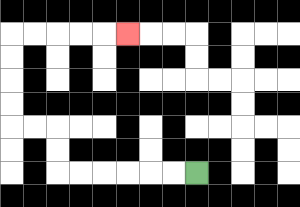{'start': '[8, 7]', 'end': '[5, 1]', 'path_directions': 'L,L,L,L,L,L,U,U,L,L,U,U,U,U,R,R,R,R,R', 'path_coordinates': '[[8, 7], [7, 7], [6, 7], [5, 7], [4, 7], [3, 7], [2, 7], [2, 6], [2, 5], [1, 5], [0, 5], [0, 4], [0, 3], [0, 2], [0, 1], [1, 1], [2, 1], [3, 1], [4, 1], [5, 1]]'}